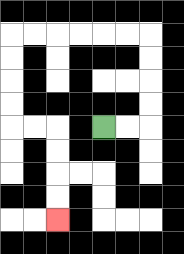{'start': '[4, 5]', 'end': '[2, 9]', 'path_directions': 'R,R,U,U,U,U,L,L,L,L,L,L,D,D,D,D,R,R,D,D,D,D', 'path_coordinates': '[[4, 5], [5, 5], [6, 5], [6, 4], [6, 3], [6, 2], [6, 1], [5, 1], [4, 1], [3, 1], [2, 1], [1, 1], [0, 1], [0, 2], [0, 3], [0, 4], [0, 5], [1, 5], [2, 5], [2, 6], [2, 7], [2, 8], [2, 9]]'}